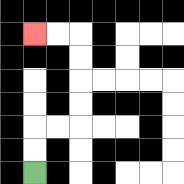{'start': '[1, 7]', 'end': '[1, 1]', 'path_directions': 'U,U,R,R,U,U,U,U,L,L', 'path_coordinates': '[[1, 7], [1, 6], [1, 5], [2, 5], [3, 5], [3, 4], [3, 3], [3, 2], [3, 1], [2, 1], [1, 1]]'}